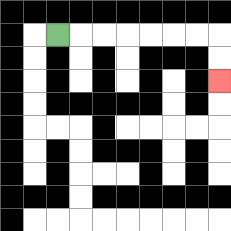{'start': '[2, 1]', 'end': '[9, 3]', 'path_directions': 'R,R,R,R,R,R,R,D,D', 'path_coordinates': '[[2, 1], [3, 1], [4, 1], [5, 1], [6, 1], [7, 1], [8, 1], [9, 1], [9, 2], [9, 3]]'}